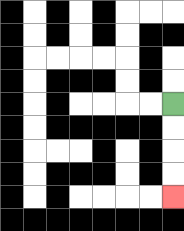{'start': '[7, 4]', 'end': '[7, 8]', 'path_directions': 'D,D,D,D', 'path_coordinates': '[[7, 4], [7, 5], [7, 6], [7, 7], [7, 8]]'}